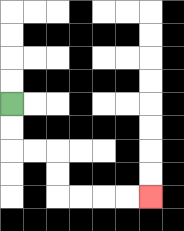{'start': '[0, 4]', 'end': '[6, 8]', 'path_directions': 'D,D,R,R,D,D,R,R,R,R', 'path_coordinates': '[[0, 4], [0, 5], [0, 6], [1, 6], [2, 6], [2, 7], [2, 8], [3, 8], [4, 8], [5, 8], [6, 8]]'}